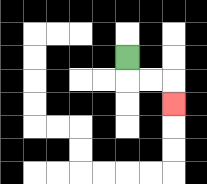{'start': '[5, 2]', 'end': '[7, 4]', 'path_directions': 'D,R,R,D', 'path_coordinates': '[[5, 2], [5, 3], [6, 3], [7, 3], [7, 4]]'}